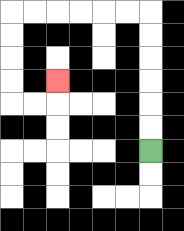{'start': '[6, 6]', 'end': '[2, 3]', 'path_directions': 'U,U,U,U,U,U,L,L,L,L,L,L,D,D,D,D,R,R,U', 'path_coordinates': '[[6, 6], [6, 5], [6, 4], [6, 3], [6, 2], [6, 1], [6, 0], [5, 0], [4, 0], [3, 0], [2, 0], [1, 0], [0, 0], [0, 1], [0, 2], [0, 3], [0, 4], [1, 4], [2, 4], [2, 3]]'}